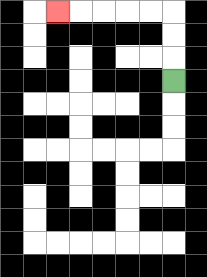{'start': '[7, 3]', 'end': '[2, 0]', 'path_directions': 'U,U,U,L,L,L,L,L', 'path_coordinates': '[[7, 3], [7, 2], [7, 1], [7, 0], [6, 0], [5, 0], [4, 0], [3, 0], [2, 0]]'}